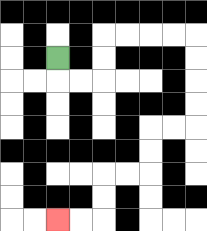{'start': '[2, 2]', 'end': '[2, 9]', 'path_directions': 'D,R,R,U,U,R,R,R,R,D,D,D,D,L,L,D,D,L,L,D,D,L,L', 'path_coordinates': '[[2, 2], [2, 3], [3, 3], [4, 3], [4, 2], [4, 1], [5, 1], [6, 1], [7, 1], [8, 1], [8, 2], [8, 3], [8, 4], [8, 5], [7, 5], [6, 5], [6, 6], [6, 7], [5, 7], [4, 7], [4, 8], [4, 9], [3, 9], [2, 9]]'}